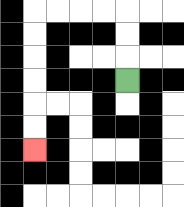{'start': '[5, 3]', 'end': '[1, 6]', 'path_directions': 'U,U,U,L,L,L,L,D,D,D,D,D,D', 'path_coordinates': '[[5, 3], [5, 2], [5, 1], [5, 0], [4, 0], [3, 0], [2, 0], [1, 0], [1, 1], [1, 2], [1, 3], [1, 4], [1, 5], [1, 6]]'}